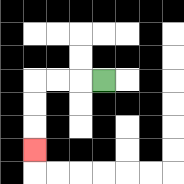{'start': '[4, 3]', 'end': '[1, 6]', 'path_directions': 'L,L,L,D,D,D', 'path_coordinates': '[[4, 3], [3, 3], [2, 3], [1, 3], [1, 4], [1, 5], [1, 6]]'}